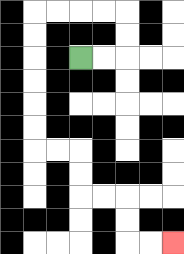{'start': '[3, 2]', 'end': '[7, 10]', 'path_directions': 'R,R,U,U,L,L,L,L,D,D,D,D,D,D,R,R,D,D,R,R,D,D,R,R', 'path_coordinates': '[[3, 2], [4, 2], [5, 2], [5, 1], [5, 0], [4, 0], [3, 0], [2, 0], [1, 0], [1, 1], [1, 2], [1, 3], [1, 4], [1, 5], [1, 6], [2, 6], [3, 6], [3, 7], [3, 8], [4, 8], [5, 8], [5, 9], [5, 10], [6, 10], [7, 10]]'}